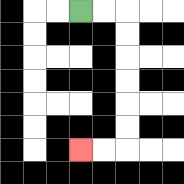{'start': '[3, 0]', 'end': '[3, 6]', 'path_directions': 'R,R,D,D,D,D,D,D,L,L', 'path_coordinates': '[[3, 0], [4, 0], [5, 0], [5, 1], [5, 2], [5, 3], [5, 4], [5, 5], [5, 6], [4, 6], [3, 6]]'}